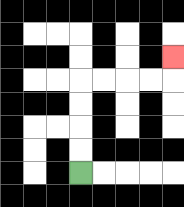{'start': '[3, 7]', 'end': '[7, 2]', 'path_directions': 'U,U,U,U,R,R,R,R,U', 'path_coordinates': '[[3, 7], [3, 6], [3, 5], [3, 4], [3, 3], [4, 3], [5, 3], [6, 3], [7, 3], [7, 2]]'}